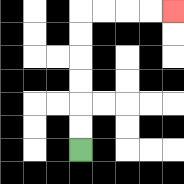{'start': '[3, 6]', 'end': '[7, 0]', 'path_directions': 'U,U,U,U,U,U,R,R,R,R', 'path_coordinates': '[[3, 6], [3, 5], [3, 4], [3, 3], [3, 2], [3, 1], [3, 0], [4, 0], [5, 0], [6, 0], [7, 0]]'}